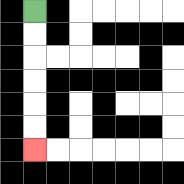{'start': '[1, 0]', 'end': '[1, 6]', 'path_directions': 'D,D,D,D,D,D', 'path_coordinates': '[[1, 0], [1, 1], [1, 2], [1, 3], [1, 4], [1, 5], [1, 6]]'}